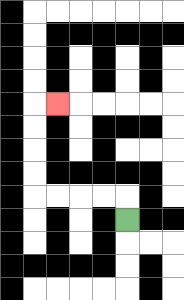{'start': '[5, 9]', 'end': '[2, 4]', 'path_directions': 'U,L,L,L,L,U,U,U,U,R', 'path_coordinates': '[[5, 9], [5, 8], [4, 8], [3, 8], [2, 8], [1, 8], [1, 7], [1, 6], [1, 5], [1, 4], [2, 4]]'}